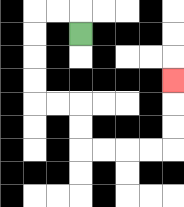{'start': '[3, 1]', 'end': '[7, 3]', 'path_directions': 'U,L,L,D,D,D,D,R,R,D,D,R,R,R,R,U,U,U', 'path_coordinates': '[[3, 1], [3, 0], [2, 0], [1, 0], [1, 1], [1, 2], [1, 3], [1, 4], [2, 4], [3, 4], [3, 5], [3, 6], [4, 6], [5, 6], [6, 6], [7, 6], [7, 5], [7, 4], [7, 3]]'}